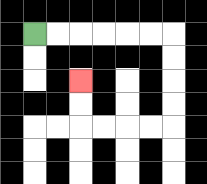{'start': '[1, 1]', 'end': '[3, 3]', 'path_directions': 'R,R,R,R,R,R,D,D,D,D,L,L,L,L,U,U', 'path_coordinates': '[[1, 1], [2, 1], [3, 1], [4, 1], [5, 1], [6, 1], [7, 1], [7, 2], [7, 3], [7, 4], [7, 5], [6, 5], [5, 5], [4, 5], [3, 5], [3, 4], [3, 3]]'}